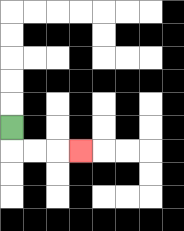{'start': '[0, 5]', 'end': '[3, 6]', 'path_directions': 'D,R,R,R', 'path_coordinates': '[[0, 5], [0, 6], [1, 6], [2, 6], [3, 6]]'}